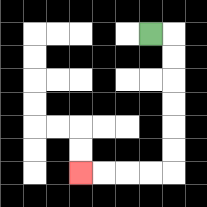{'start': '[6, 1]', 'end': '[3, 7]', 'path_directions': 'R,D,D,D,D,D,D,L,L,L,L', 'path_coordinates': '[[6, 1], [7, 1], [7, 2], [7, 3], [7, 4], [7, 5], [7, 6], [7, 7], [6, 7], [5, 7], [4, 7], [3, 7]]'}